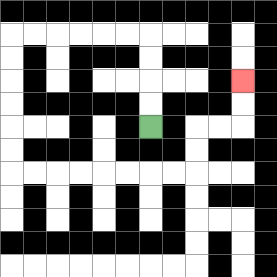{'start': '[6, 5]', 'end': '[10, 3]', 'path_directions': 'U,U,U,U,L,L,L,L,L,L,D,D,D,D,D,D,R,R,R,R,R,R,R,R,U,U,R,R,U,U', 'path_coordinates': '[[6, 5], [6, 4], [6, 3], [6, 2], [6, 1], [5, 1], [4, 1], [3, 1], [2, 1], [1, 1], [0, 1], [0, 2], [0, 3], [0, 4], [0, 5], [0, 6], [0, 7], [1, 7], [2, 7], [3, 7], [4, 7], [5, 7], [6, 7], [7, 7], [8, 7], [8, 6], [8, 5], [9, 5], [10, 5], [10, 4], [10, 3]]'}